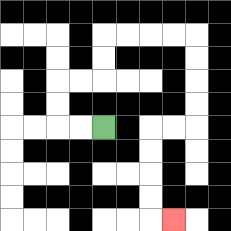{'start': '[4, 5]', 'end': '[7, 9]', 'path_directions': 'L,L,U,U,R,R,U,U,R,R,R,R,D,D,D,D,L,L,D,D,D,D,R', 'path_coordinates': '[[4, 5], [3, 5], [2, 5], [2, 4], [2, 3], [3, 3], [4, 3], [4, 2], [4, 1], [5, 1], [6, 1], [7, 1], [8, 1], [8, 2], [8, 3], [8, 4], [8, 5], [7, 5], [6, 5], [6, 6], [6, 7], [6, 8], [6, 9], [7, 9]]'}